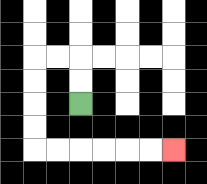{'start': '[3, 4]', 'end': '[7, 6]', 'path_directions': 'U,U,L,L,D,D,D,D,R,R,R,R,R,R', 'path_coordinates': '[[3, 4], [3, 3], [3, 2], [2, 2], [1, 2], [1, 3], [1, 4], [1, 5], [1, 6], [2, 6], [3, 6], [4, 6], [5, 6], [6, 6], [7, 6]]'}